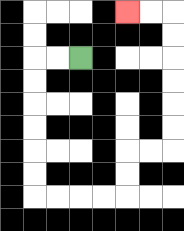{'start': '[3, 2]', 'end': '[5, 0]', 'path_directions': 'L,L,D,D,D,D,D,D,R,R,R,R,U,U,R,R,U,U,U,U,U,U,L,L', 'path_coordinates': '[[3, 2], [2, 2], [1, 2], [1, 3], [1, 4], [1, 5], [1, 6], [1, 7], [1, 8], [2, 8], [3, 8], [4, 8], [5, 8], [5, 7], [5, 6], [6, 6], [7, 6], [7, 5], [7, 4], [7, 3], [7, 2], [7, 1], [7, 0], [6, 0], [5, 0]]'}